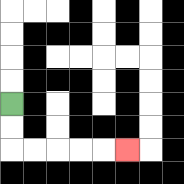{'start': '[0, 4]', 'end': '[5, 6]', 'path_directions': 'D,D,R,R,R,R,R', 'path_coordinates': '[[0, 4], [0, 5], [0, 6], [1, 6], [2, 6], [3, 6], [4, 6], [5, 6]]'}